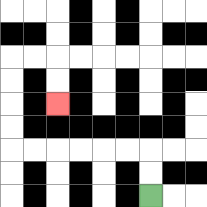{'start': '[6, 8]', 'end': '[2, 4]', 'path_directions': 'U,U,L,L,L,L,L,L,U,U,U,U,R,R,D,D', 'path_coordinates': '[[6, 8], [6, 7], [6, 6], [5, 6], [4, 6], [3, 6], [2, 6], [1, 6], [0, 6], [0, 5], [0, 4], [0, 3], [0, 2], [1, 2], [2, 2], [2, 3], [2, 4]]'}